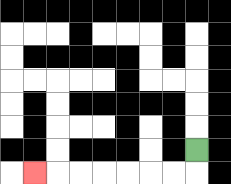{'start': '[8, 6]', 'end': '[1, 7]', 'path_directions': 'D,L,L,L,L,L,L,L', 'path_coordinates': '[[8, 6], [8, 7], [7, 7], [6, 7], [5, 7], [4, 7], [3, 7], [2, 7], [1, 7]]'}